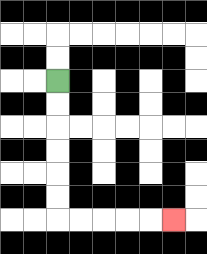{'start': '[2, 3]', 'end': '[7, 9]', 'path_directions': 'D,D,D,D,D,D,R,R,R,R,R', 'path_coordinates': '[[2, 3], [2, 4], [2, 5], [2, 6], [2, 7], [2, 8], [2, 9], [3, 9], [4, 9], [5, 9], [6, 9], [7, 9]]'}